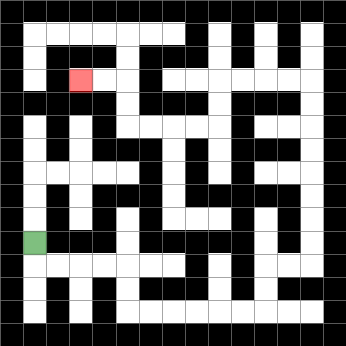{'start': '[1, 10]', 'end': '[3, 3]', 'path_directions': 'D,R,R,R,R,D,D,R,R,R,R,R,R,U,U,R,R,U,U,U,U,U,U,U,U,L,L,L,L,D,D,L,L,L,L,U,U,L,L', 'path_coordinates': '[[1, 10], [1, 11], [2, 11], [3, 11], [4, 11], [5, 11], [5, 12], [5, 13], [6, 13], [7, 13], [8, 13], [9, 13], [10, 13], [11, 13], [11, 12], [11, 11], [12, 11], [13, 11], [13, 10], [13, 9], [13, 8], [13, 7], [13, 6], [13, 5], [13, 4], [13, 3], [12, 3], [11, 3], [10, 3], [9, 3], [9, 4], [9, 5], [8, 5], [7, 5], [6, 5], [5, 5], [5, 4], [5, 3], [4, 3], [3, 3]]'}